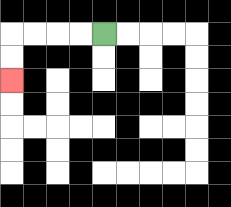{'start': '[4, 1]', 'end': '[0, 3]', 'path_directions': 'L,L,L,L,D,D', 'path_coordinates': '[[4, 1], [3, 1], [2, 1], [1, 1], [0, 1], [0, 2], [0, 3]]'}